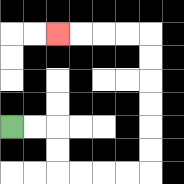{'start': '[0, 5]', 'end': '[2, 1]', 'path_directions': 'R,R,D,D,R,R,R,R,U,U,U,U,U,U,L,L,L,L', 'path_coordinates': '[[0, 5], [1, 5], [2, 5], [2, 6], [2, 7], [3, 7], [4, 7], [5, 7], [6, 7], [6, 6], [6, 5], [6, 4], [6, 3], [6, 2], [6, 1], [5, 1], [4, 1], [3, 1], [2, 1]]'}